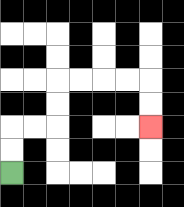{'start': '[0, 7]', 'end': '[6, 5]', 'path_directions': 'U,U,R,R,U,U,R,R,R,R,D,D', 'path_coordinates': '[[0, 7], [0, 6], [0, 5], [1, 5], [2, 5], [2, 4], [2, 3], [3, 3], [4, 3], [5, 3], [6, 3], [6, 4], [6, 5]]'}